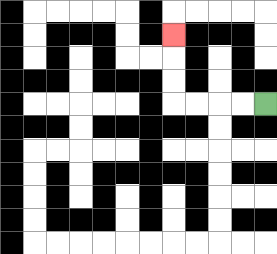{'start': '[11, 4]', 'end': '[7, 1]', 'path_directions': 'L,L,L,L,U,U,U', 'path_coordinates': '[[11, 4], [10, 4], [9, 4], [8, 4], [7, 4], [7, 3], [7, 2], [7, 1]]'}